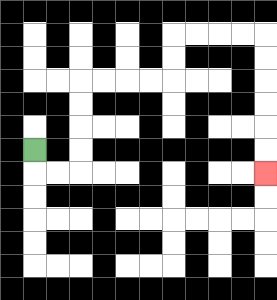{'start': '[1, 6]', 'end': '[11, 7]', 'path_directions': 'D,R,R,U,U,U,U,R,R,R,R,U,U,R,R,R,R,D,D,D,D,D,D', 'path_coordinates': '[[1, 6], [1, 7], [2, 7], [3, 7], [3, 6], [3, 5], [3, 4], [3, 3], [4, 3], [5, 3], [6, 3], [7, 3], [7, 2], [7, 1], [8, 1], [9, 1], [10, 1], [11, 1], [11, 2], [11, 3], [11, 4], [11, 5], [11, 6], [11, 7]]'}